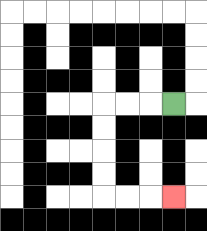{'start': '[7, 4]', 'end': '[7, 8]', 'path_directions': 'L,L,L,D,D,D,D,R,R,R', 'path_coordinates': '[[7, 4], [6, 4], [5, 4], [4, 4], [4, 5], [4, 6], [4, 7], [4, 8], [5, 8], [6, 8], [7, 8]]'}